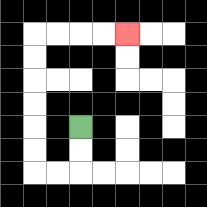{'start': '[3, 5]', 'end': '[5, 1]', 'path_directions': 'D,D,L,L,U,U,U,U,U,U,R,R,R,R', 'path_coordinates': '[[3, 5], [3, 6], [3, 7], [2, 7], [1, 7], [1, 6], [1, 5], [1, 4], [1, 3], [1, 2], [1, 1], [2, 1], [3, 1], [4, 1], [5, 1]]'}